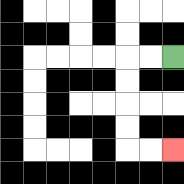{'start': '[7, 2]', 'end': '[7, 6]', 'path_directions': 'L,L,D,D,D,D,R,R', 'path_coordinates': '[[7, 2], [6, 2], [5, 2], [5, 3], [5, 4], [5, 5], [5, 6], [6, 6], [7, 6]]'}